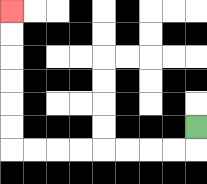{'start': '[8, 5]', 'end': '[0, 0]', 'path_directions': 'D,L,L,L,L,L,L,L,L,U,U,U,U,U,U', 'path_coordinates': '[[8, 5], [8, 6], [7, 6], [6, 6], [5, 6], [4, 6], [3, 6], [2, 6], [1, 6], [0, 6], [0, 5], [0, 4], [0, 3], [0, 2], [0, 1], [0, 0]]'}